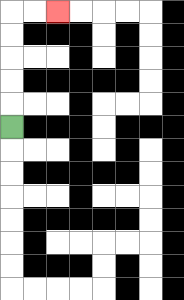{'start': '[0, 5]', 'end': '[2, 0]', 'path_directions': 'U,U,U,U,U,R,R', 'path_coordinates': '[[0, 5], [0, 4], [0, 3], [0, 2], [0, 1], [0, 0], [1, 0], [2, 0]]'}